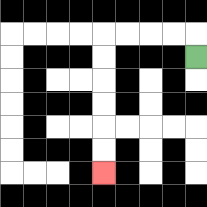{'start': '[8, 2]', 'end': '[4, 7]', 'path_directions': 'U,L,L,L,L,D,D,D,D,D,D', 'path_coordinates': '[[8, 2], [8, 1], [7, 1], [6, 1], [5, 1], [4, 1], [4, 2], [4, 3], [4, 4], [4, 5], [4, 6], [4, 7]]'}